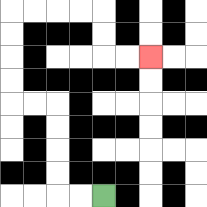{'start': '[4, 8]', 'end': '[6, 2]', 'path_directions': 'L,L,U,U,U,U,L,L,U,U,U,U,R,R,R,R,D,D,R,R', 'path_coordinates': '[[4, 8], [3, 8], [2, 8], [2, 7], [2, 6], [2, 5], [2, 4], [1, 4], [0, 4], [0, 3], [0, 2], [0, 1], [0, 0], [1, 0], [2, 0], [3, 0], [4, 0], [4, 1], [4, 2], [5, 2], [6, 2]]'}